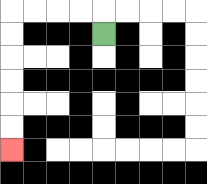{'start': '[4, 1]', 'end': '[0, 6]', 'path_directions': 'U,L,L,L,L,D,D,D,D,D,D', 'path_coordinates': '[[4, 1], [4, 0], [3, 0], [2, 0], [1, 0], [0, 0], [0, 1], [0, 2], [0, 3], [0, 4], [0, 5], [0, 6]]'}